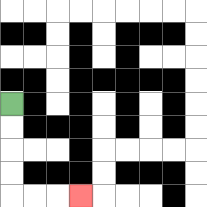{'start': '[0, 4]', 'end': '[3, 8]', 'path_directions': 'D,D,D,D,R,R,R', 'path_coordinates': '[[0, 4], [0, 5], [0, 6], [0, 7], [0, 8], [1, 8], [2, 8], [3, 8]]'}